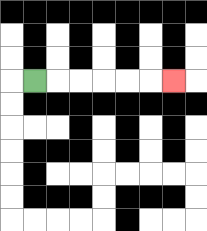{'start': '[1, 3]', 'end': '[7, 3]', 'path_directions': 'R,R,R,R,R,R', 'path_coordinates': '[[1, 3], [2, 3], [3, 3], [4, 3], [5, 3], [6, 3], [7, 3]]'}